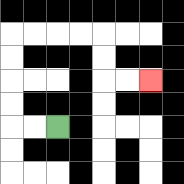{'start': '[2, 5]', 'end': '[6, 3]', 'path_directions': 'L,L,U,U,U,U,R,R,R,R,D,D,R,R', 'path_coordinates': '[[2, 5], [1, 5], [0, 5], [0, 4], [0, 3], [0, 2], [0, 1], [1, 1], [2, 1], [3, 1], [4, 1], [4, 2], [4, 3], [5, 3], [6, 3]]'}